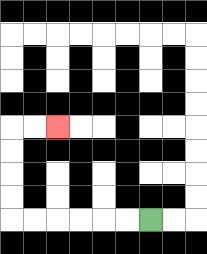{'start': '[6, 9]', 'end': '[2, 5]', 'path_directions': 'L,L,L,L,L,L,U,U,U,U,R,R', 'path_coordinates': '[[6, 9], [5, 9], [4, 9], [3, 9], [2, 9], [1, 9], [0, 9], [0, 8], [0, 7], [0, 6], [0, 5], [1, 5], [2, 5]]'}